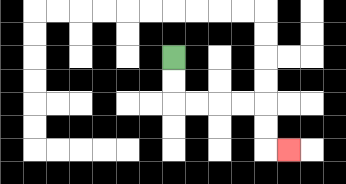{'start': '[7, 2]', 'end': '[12, 6]', 'path_directions': 'D,D,R,R,R,R,D,D,R', 'path_coordinates': '[[7, 2], [7, 3], [7, 4], [8, 4], [9, 4], [10, 4], [11, 4], [11, 5], [11, 6], [12, 6]]'}